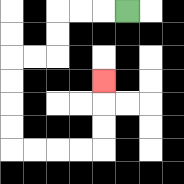{'start': '[5, 0]', 'end': '[4, 3]', 'path_directions': 'L,L,L,D,D,L,L,D,D,D,D,R,R,R,R,U,U,U', 'path_coordinates': '[[5, 0], [4, 0], [3, 0], [2, 0], [2, 1], [2, 2], [1, 2], [0, 2], [0, 3], [0, 4], [0, 5], [0, 6], [1, 6], [2, 6], [3, 6], [4, 6], [4, 5], [4, 4], [4, 3]]'}